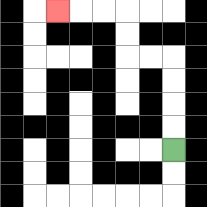{'start': '[7, 6]', 'end': '[2, 0]', 'path_directions': 'U,U,U,U,L,L,U,U,L,L,L', 'path_coordinates': '[[7, 6], [7, 5], [7, 4], [7, 3], [7, 2], [6, 2], [5, 2], [5, 1], [5, 0], [4, 0], [3, 0], [2, 0]]'}